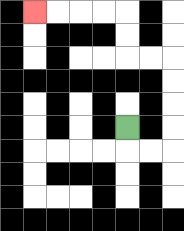{'start': '[5, 5]', 'end': '[1, 0]', 'path_directions': 'D,R,R,U,U,U,U,L,L,U,U,L,L,L,L', 'path_coordinates': '[[5, 5], [5, 6], [6, 6], [7, 6], [7, 5], [7, 4], [7, 3], [7, 2], [6, 2], [5, 2], [5, 1], [5, 0], [4, 0], [3, 0], [2, 0], [1, 0]]'}